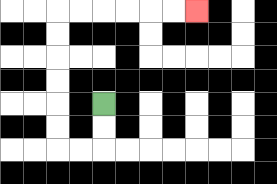{'start': '[4, 4]', 'end': '[8, 0]', 'path_directions': 'D,D,L,L,U,U,U,U,U,U,R,R,R,R,R,R', 'path_coordinates': '[[4, 4], [4, 5], [4, 6], [3, 6], [2, 6], [2, 5], [2, 4], [2, 3], [2, 2], [2, 1], [2, 0], [3, 0], [4, 0], [5, 0], [6, 0], [7, 0], [8, 0]]'}